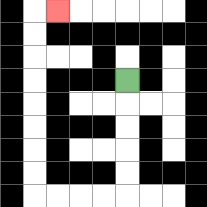{'start': '[5, 3]', 'end': '[2, 0]', 'path_directions': 'D,D,D,D,D,L,L,L,L,U,U,U,U,U,U,U,U,R', 'path_coordinates': '[[5, 3], [5, 4], [5, 5], [5, 6], [5, 7], [5, 8], [4, 8], [3, 8], [2, 8], [1, 8], [1, 7], [1, 6], [1, 5], [1, 4], [1, 3], [1, 2], [1, 1], [1, 0], [2, 0]]'}